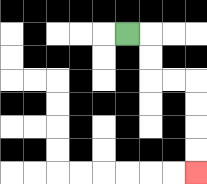{'start': '[5, 1]', 'end': '[8, 7]', 'path_directions': 'R,D,D,R,R,D,D,D,D', 'path_coordinates': '[[5, 1], [6, 1], [6, 2], [6, 3], [7, 3], [8, 3], [8, 4], [8, 5], [8, 6], [8, 7]]'}